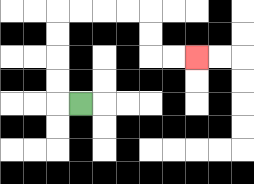{'start': '[3, 4]', 'end': '[8, 2]', 'path_directions': 'L,U,U,U,U,R,R,R,R,D,D,R,R', 'path_coordinates': '[[3, 4], [2, 4], [2, 3], [2, 2], [2, 1], [2, 0], [3, 0], [4, 0], [5, 0], [6, 0], [6, 1], [6, 2], [7, 2], [8, 2]]'}